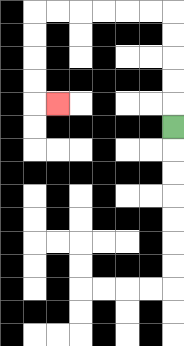{'start': '[7, 5]', 'end': '[2, 4]', 'path_directions': 'U,U,U,U,U,L,L,L,L,L,L,D,D,D,D,R', 'path_coordinates': '[[7, 5], [7, 4], [7, 3], [7, 2], [7, 1], [7, 0], [6, 0], [5, 0], [4, 0], [3, 0], [2, 0], [1, 0], [1, 1], [1, 2], [1, 3], [1, 4], [2, 4]]'}